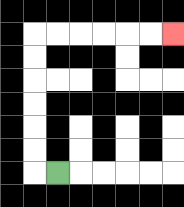{'start': '[2, 7]', 'end': '[7, 1]', 'path_directions': 'L,U,U,U,U,U,U,R,R,R,R,R,R', 'path_coordinates': '[[2, 7], [1, 7], [1, 6], [1, 5], [1, 4], [1, 3], [1, 2], [1, 1], [2, 1], [3, 1], [4, 1], [5, 1], [6, 1], [7, 1]]'}